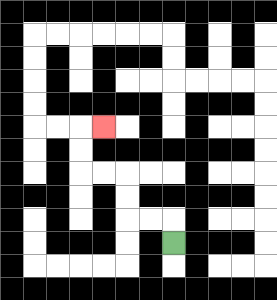{'start': '[7, 10]', 'end': '[4, 5]', 'path_directions': 'U,L,L,U,U,L,L,U,U,R', 'path_coordinates': '[[7, 10], [7, 9], [6, 9], [5, 9], [5, 8], [5, 7], [4, 7], [3, 7], [3, 6], [3, 5], [4, 5]]'}